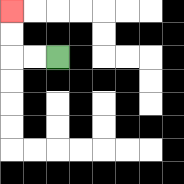{'start': '[2, 2]', 'end': '[0, 0]', 'path_directions': 'L,L,U,U', 'path_coordinates': '[[2, 2], [1, 2], [0, 2], [0, 1], [0, 0]]'}